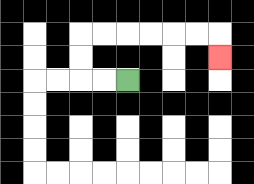{'start': '[5, 3]', 'end': '[9, 2]', 'path_directions': 'L,L,U,U,R,R,R,R,R,R,D', 'path_coordinates': '[[5, 3], [4, 3], [3, 3], [3, 2], [3, 1], [4, 1], [5, 1], [6, 1], [7, 1], [8, 1], [9, 1], [9, 2]]'}